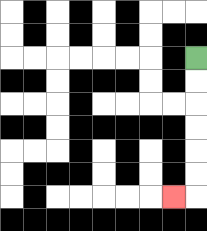{'start': '[8, 2]', 'end': '[7, 8]', 'path_directions': 'D,D,D,D,D,D,L', 'path_coordinates': '[[8, 2], [8, 3], [8, 4], [8, 5], [8, 6], [8, 7], [8, 8], [7, 8]]'}